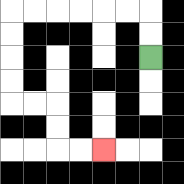{'start': '[6, 2]', 'end': '[4, 6]', 'path_directions': 'U,U,L,L,L,L,L,L,D,D,D,D,R,R,D,D,R,R', 'path_coordinates': '[[6, 2], [6, 1], [6, 0], [5, 0], [4, 0], [3, 0], [2, 0], [1, 0], [0, 0], [0, 1], [0, 2], [0, 3], [0, 4], [1, 4], [2, 4], [2, 5], [2, 6], [3, 6], [4, 6]]'}